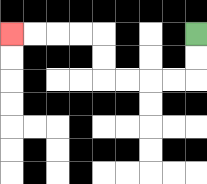{'start': '[8, 1]', 'end': '[0, 1]', 'path_directions': 'D,D,L,L,L,L,U,U,L,L,L,L', 'path_coordinates': '[[8, 1], [8, 2], [8, 3], [7, 3], [6, 3], [5, 3], [4, 3], [4, 2], [4, 1], [3, 1], [2, 1], [1, 1], [0, 1]]'}